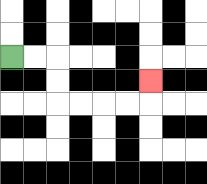{'start': '[0, 2]', 'end': '[6, 3]', 'path_directions': 'R,R,D,D,R,R,R,R,U', 'path_coordinates': '[[0, 2], [1, 2], [2, 2], [2, 3], [2, 4], [3, 4], [4, 4], [5, 4], [6, 4], [6, 3]]'}